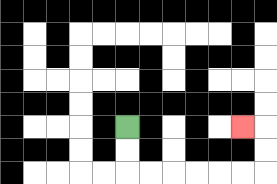{'start': '[5, 5]', 'end': '[10, 5]', 'path_directions': 'D,D,R,R,R,R,R,R,U,U,L', 'path_coordinates': '[[5, 5], [5, 6], [5, 7], [6, 7], [7, 7], [8, 7], [9, 7], [10, 7], [11, 7], [11, 6], [11, 5], [10, 5]]'}